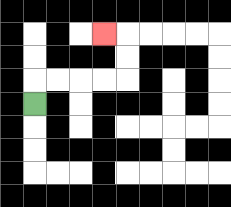{'start': '[1, 4]', 'end': '[4, 1]', 'path_directions': 'U,R,R,R,R,U,U,L', 'path_coordinates': '[[1, 4], [1, 3], [2, 3], [3, 3], [4, 3], [5, 3], [5, 2], [5, 1], [4, 1]]'}